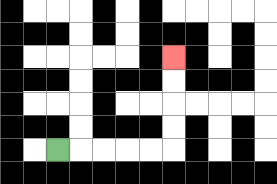{'start': '[2, 6]', 'end': '[7, 2]', 'path_directions': 'R,R,R,R,R,U,U,U,U', 'path_coordinates': '[[2, 6], [3, 6], [4, 6], [5, 6], [6, 6], [7, 6], [7, 5], [7, 4], [7, 3], [7, 2]]'}